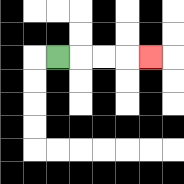{'start': '[2, 2]', 'end': '[6, 2]', 'path_directions': 'R,R,R,R', 'path_coordinates': '[[2, 2], [3, 2], [4, 2], [5, 2], [6, 2]]'}